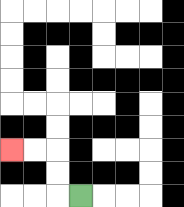{'start': '[3, 8]', 'end': '[0, 6]', 'path_directions': 'L,U,U,L,L', 'path_coordinates': '[[3, 8], [2, 8], [2, 7], [2, 6], [1, 6], [0, 6]]'}